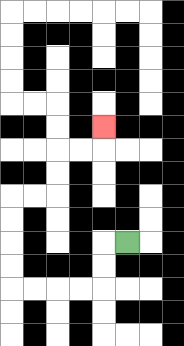{'start': '[5, 10]', 'end': '[4, 5]', 'path_directions': 'L,D,D,L,L,L,L,U,U,U,U,R,R,U,U,R,R,U', 'path_coordinates': '[[5, 10], [4, 10], [4, 11], [4, 12], [3, 12], [2, 12], [1, 12], [0, 12], [0, 11], [0, 10], [0, 9], [0, 8], [1, 8], [2, 8], [2, 7], [2, 6], [3, 6], [4, 6], [4, 5]]'}